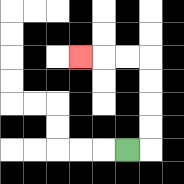{'start': '[5, 6]', 'end': '[3, 2]', 'path_directions': 'R,U,U,U,U,L,L,L', 'path_coordinates': '[[5, 6], [6, 6], [6, 5], [6, 4], [6, 3], [6, 2], [5, 2], [4, 2], [3, 2]]'}